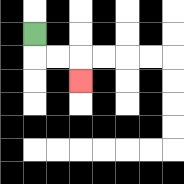{'start': '[1, 1]', 'end': '[3, 3]', 'path_directions': 'D,R,R,D', 'path_coordinates': '[[1, 1], [1, 2], [2, 2], [3, 2], [3, 3]]'}